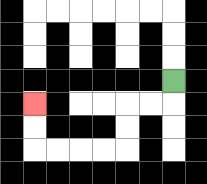{'start': '[7, 3]', 'end': '[1, 4]', 'path_directions': 'D,L,L,D,D,L,L,L,L,U,U', 'path_coordinates': '[[7, 3], [7, 4], [6, 4], [5, 4], [5, 5], [5, 6], [4, 6], [3, 6], [2, 6], [1, 6], [1, 5], [1, 4]]'}